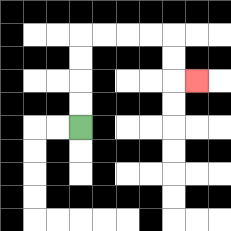{'start': '[3, 5]', 'end': '[8, 3]', 'path_directions': 'U,U,U,U,R,R,R,R,D,D,R', 'path_coordinates': '[[3, 5], [3, 4], [3, 3], [3, 2], [3, 1], [4, 1], [5, 1], [6, 1], [7, 1], [7, 2], [7, 3], [8, 3]]'}